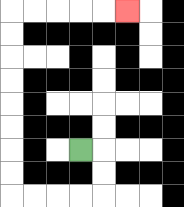{'start': '[3, 6]', 'end': '[5, 0]', 'path_directions': 'R,D,D,L,L,L,L,U,U,U,U,U,U,U,U,R,R,R,R,R', 'path_coordinates': '[[3, 6], [4, 6], [4, 7], [4, 8], [3, 8], [2, 8], [1, 8], [0, 8], [0, 7], [0, 6], [0, 5], [0, 4], [0, 3], [0, 2], [0, 1], [0, 0], [1, 0], [2, 0], [3, 0], [4, 0], [5, 0]]'}